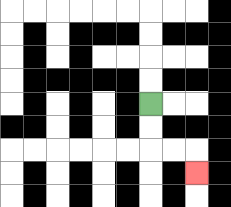{'start': '[6, 4]', 'end': '[8, 7]', 'path_directions': 'D,D,R,R,D', 'path_coordinates': '[[6, 4], [6, 5], [6, 6], [7, 6], [8, 6], [8, 7]]'}